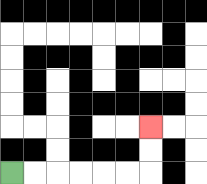{'start': '[0, 7]', 'end': '[6, 5]', 'path_directions': 'R,R,R,R,R,R,U,U', 'path_coordinates': '[[0, 7], [1, 7], [2, 7], [3, 7], [4, 7], [5, 7], [6, 7], [6, 6], [6, 5]]'}